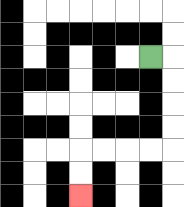{'start': '[6, 2]', 'end': '[3, 8]', 'path_directions': 'R,D,D,D,D,L,L,L,L,D,D', 'path_coordinates': '[[6, 2], [7, 2], [7, 3], [7, 4], [7, 5], [7, 6], [6, 6], [5, 6], [4, 6], [3, 6], [3, 7], [3, 8]]'}